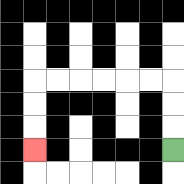{'start': '[7, 6]', 'end': '[1, 6]', 'path_directions': 'U,U,U,L,L,L,L,L,L,D,D,D', 'path_coordinates': '[[7, 6], [7, 5], [7, 4], [7, 3], [6, 3], [5, 3], [4, 3], [3, 3], [2, 3], [1, 3], [1, 4], [1, 5], [1, 6]]'}